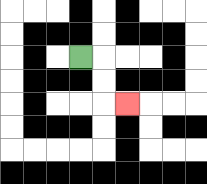{'start': '[3, 2]', 'end': '[5, 4]', 'path_directions': 'R,D,D,R', 'path_coordinates': '[[3, 2], [4, 2], [4, 3], [4, 4], [5, 4]]'}